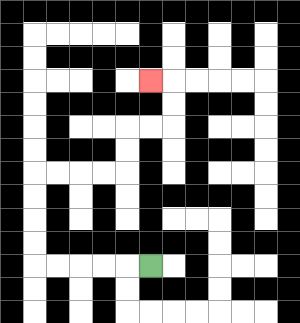{'start': '[6, 11]', 'end': '[6, 3]', 'path_directions': 'L,L,L,L,L,U,U,U,U,R,R,R,R,U,U,R,R,U,U,L', 'path_coordinates': '[[6, 11], [5, 11], [4, 11], [3, 11], [2, 11], [1, 11], [1, 10], [1, 9], [1, 8], [1, 7], [2, 7], [3, 7], [4, 7], [5, 7], [5, 6], [5, 5], [6, 5], [7, 5], [7, 4], [7, 3], [6, 3]]'}